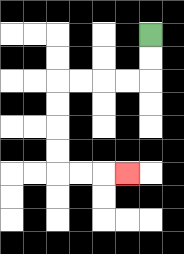{'start': '[6, 1]', 'end': '[5, 7]', 'path_directions': 'D,D,L,L,L,L,D,D,D,D,R,R,R', 'path_coordinates': '[[6, 1], [6, 2], [6, 3], [5, 3], [4, 3], [3, 3], [2, 3], [2, 4], [2, 5], [2, 6], [2, 7], [3, 7], [4, 7], [5, 7]]'}